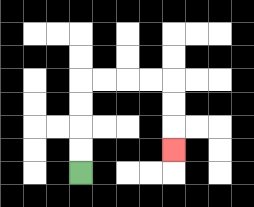{'start': '[3, 7]', 'end': '[7, 6]', 'path_directions': 'U,U,U,U,R,R,R,R,D,D,D', 'path_coordinates': '[[3, 7], [3, 6], [3, 5], [3, 4], [3, 3], [4, 3], [5, 3], [6, 3], [7, 3], [7, 4], [7, 5], [7, 6]]'}